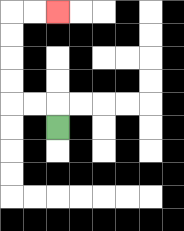{'start': '[2, 5]', 'end': '[2, 0]', 'path_directions': 'U,L,L,U,U,U,U,R,R', 'path_coordinates': '[[2, 5], [2, 4], [1, 4], [0, 4], [0, 3], [0, 2], [0, 1], [0, 0], [1, 0], [2, 0]]'}